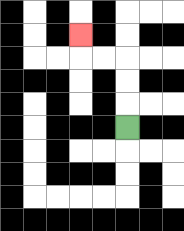{'start': '[5, 5]', 'end': '[3, 1]', 'path_directions': 'U,U,U,L,L,U', 'path_coordinates': '[[5, 5], [5, 4], [5, 3], [5, 2], [4, 2], [3, 2], [3, 1]]'}